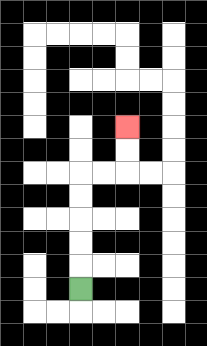{'start': '[3, 12]', 'end': '[5, 5]', 'path_directions': 'U,U,U,U,U,R,R,U,U', 'path_coordinates': '[[3, 12], [3, 11], [3, 10], [3, 9], [3, 8], [3, 7], [4, 7], [5, 7], [5, 6], [5, 5]]'}